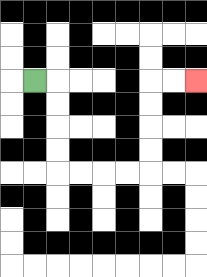{'start': '[1, 3]', 'end': '[8, 3]', 'path_directions': 'R,D,D,D,D,R,R,R,R,U,U,U,U,R,R', 'path_coordinates': '[[1, 3], [2, 3], [2, 4], [2, 5], [2, 6], [2, 7], [3, 7], [4, 7], [5, 7], [6, 7], [6, 6], [6, 5], [6, 4], [6, 3], [7, 3], [8, 3]]'}